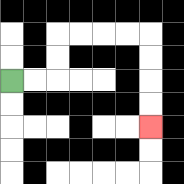{'start': '[0, 3]', 'end': '[6, 5]', 'path_directions': 'R,R,U,U,R,R,R,R,D,D,D,D', 'path_coordinates': '[[0, 3], [1, 3], [2, 3], [2, 2], [2, 1], [3, 1], [4, 1], [5, 1], [6, 1], [6, 2], [6, 3], [6, 4], [6, 5]]'}